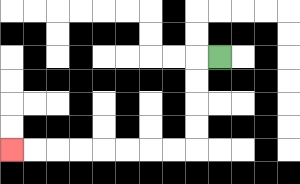{'start': '[9, 2]', 'end': '[0, 6]', 'path_directions': 'L,D,D,D,D,L,L,L,L,L,L,L,L', 'path_coordinates': '[[9, 2], [8, 2], [8, 3], [8, 4], [8, 5], [8, 6], [7, 6], [6, 6], [5, 6], [4, 6], [3, 6], [2, 6], [1, 6], [0, 6]]'}